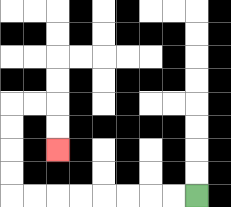{'start': '[8, 8]', 'end': '[2, 6]', 'path_directions': 'L,L,L,L,L,L,L,L,U,U,U,U,R,R,D,D', 'path_coordinates': '[[8, 8], [7, 8], [6, 8], [5, 8], [4, 8], [3, 8], [2, 8], [1, 8], [0, 8], [0, 7], [0, 6], [0, 5], [0, 4], [1, 4], [2, 4], [2, 5], [2, 6]]'}